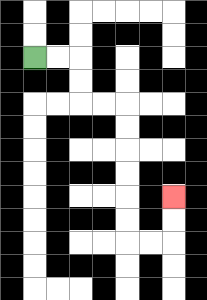{'start': '[1, 2]', 'end': '[7, 8]', 'path_directions': 'R,R,D,D,R,R,D,D,D,D,D,D,R,R,U,U', 'path_coordinates': '[[1, 2], [2, 2], [3, 2], [3, 3], [3, 4], [4, 4], [5, 4], [5, 5], [5, 6], [5, 7], [5, 8], [5, 9], [5, 10], [6, 10], [7, 10], [7, 9], [7, 8]]'}